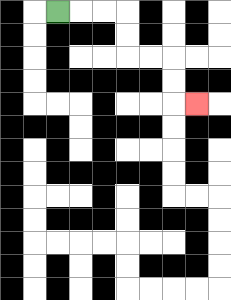{'start': '[2, 0]', 'end': '[8, 4]', 'path_directions': 'R,R,R,D,D,R,R,D,D,R', 'path_coordinates': '[[2, 0], [3, 0], [4, 0], [5, 0], [5, 1], [5, 2], [6, 2], [7, 2], [7, 3], [7, 4], [8, 4]]'}